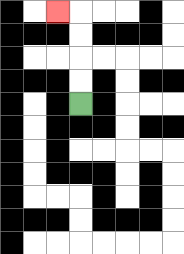{'start': '[3, 4]', 'end': '[2, 0]', 'path_directions': 'U,U,U,U,L', 'path_coordinates': '[[3, 4], [3, 3], [3, 2], [3, 1], [3, 0], [2, 0]]'}